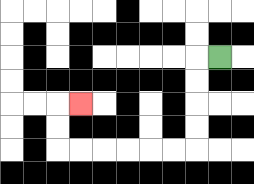{'start': '[9, 2]', 'end': '[3, 4]', 'path_directions': 'L,D,D,D,D,L,L,L,L,L,L,U,U,R', 'path_coordinates': '[[9, 2], [8, 2], [8, 3], [8, 4], [8, 5], [8, 6], [7, 6], [6, 6], [5, 6], [4, 6], [3, 6], [2, 6], [2, 5], [2, 4], [3, 4]]'}